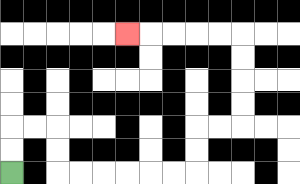{'start': '[0, 7]', 'end': '[5, 1]', 'path_directions': 'U,U,R,R,D,D,R,R,R,R,R,R,U,U,R,R,U,U,U,U,L,L,L,L,L', 'path_coordinates': '[[0, 7], [0, 6], [0, 5], [1, 5], [2, 5], [2, 6], [2, 7], [3, 7], [4, 7], [5, 7], [6, 7], [7, 7], [8, 7], [8, 6], [8, 5], [9, 5], [10, 5], [10, 4], [10, 3], [10, 2], [10, 1], [9, 1], [8, 1], [7, 1], [6, 1], [5, 1]]'}